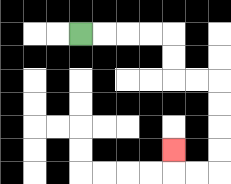{'start': '[3, 1]', 'end': '[7, 6]', 'path_directions': 'R,R,R,R,D,D,R,R,D,D,D,D,L,L,U', 'path_coordinates': '[[3, 1], [4, 1], [5, 1], [6, 1], [7, 1], [7, 2], [7, 3], [8, 3], [9, 3], [9, 4], [9, 5], [9, 6], [9, 7], [8, 7], [7, 7], [7, 6]]'}